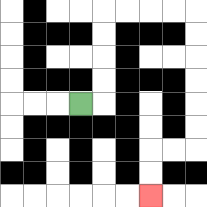{'start': '[3, 4]', 'end': '[6, 8]', 'path_directions': 'R,U,U,U,U,R,R,R,R,D,D,D,D,D,D,L,L,D,D', 'path_coordinates': '[[3, 4], [4, 4], [4, 3], [4, 2], [4, 1], [4, 0], [5, 0], [6, 0], [7, 0], [8, 0], [8, 1], [8, 2], [8, 3], [8, 4], [8, 5], [8, 6], [7, 6], [6, 6], [6, 7], [6, 8]]'}